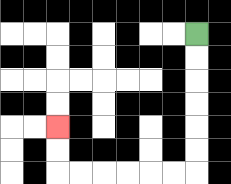{'start': '[8, 1]', 'end': '[2, 5]', 'path_directions': 'D,D,D,D,D,D,L,L,L,L,L,L,U,U', 'path_coordinates': '[[8, 1], [8, 2], [8, 3], [8, 4], [8, 5], [8, 6], [8, 7], [7, 7], [6, 7], [5, 7], [4, 7], [3, 7], [2, 7], [2, 6], [2, 5]]'}